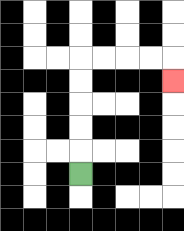{'start': '[3, 7]', 'end': '[7, 3]', 'path_directions': 'U,U,U,U,U,R,R,R,R,D', 'path_coordinates': '[[3, 7], [3, 6], [3, 5], [3, 4], [3, 3], [3, 2], [4, 2], [5, 2], [6, 2], [7, 2], [7, 3]]'}